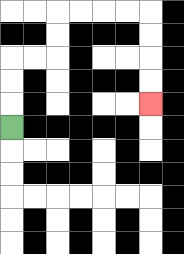{'start': '[0, 5]', 'end': '[6, 4]', 'path_directions': 'U,U,U,R,R,U,U,R,R,R,R,D,D,D,D', 'path_coordinates': '[[0, 5], [0, 4], [0, 3], [0, 2], [1, 2], [2, 2], [2, 1], [2, 0], [3, 0], [4, 0], [5, 0], [6, 0], [6, 1], [6, 2], [6, 3], [6, 4]]'}